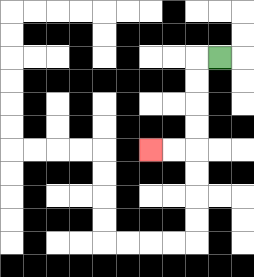{'start': '[9, 2]', 'end': '[6, 6]', 'path_directions': 'L,D,D,D,D,L,L', 'path_coordinates': '[[9, 2], [8, 2], [8, 3], [8, 4], [8, 5], [8, 6], [7, 6], [6, 6]]'}